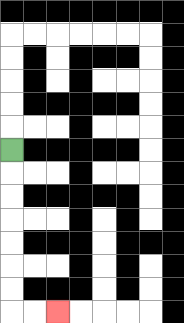{'start': '[0, 6]', 'end': '[2, 13]', 'path_directions': 'D,D,D,D,D,D,D,R,R', 'path_coordinates': '[[0, 6], [0, 7], [0, 8], [0, 9], [0, 10], [0, 11], [0, 12], [0, 13], [1, 13], [2, 13]]'}